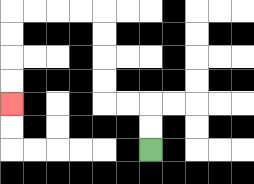{'start': '[6, 6]', 'end': '[0, 4]', 'path_directions': 'U,U,L,L,U,U,U,U,L,L,L,L,D,D,D,D', 'path_coordinates': '[[6, 6], [6, 5], [6, 4], [5, 4], [4, 4], [4, 3], [4, 2], [4, 1], [4, 0], [3, 0], [2, 0], [1, 0], [0, 0], [0, 1], [0, 2], [0, 3], [0, 4]]'}